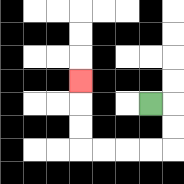{'start': '[6, 4]', 'end': '[3, 3]', 'path_directions': 'R,D,D,L,L,L,L,U,U,U', 'path_coordinates': '[[6, 4], [7, 4], [7, 5], [7, 6], [6, 6], [5, 6], [4, 6], [3, 6], [3, 5], [3, 4], [3, 3]]'}